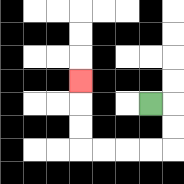{'start': '[6, 4]', 'end': '[3, 3]', 'path_directions': 'R,D,D,L,L,L,L,U,U,U', 'path_coordinates': '[[6, 4], [7, 4], [7, 5], [7, 6], [6, 6], [5, 6], [4, 6], [3, 6], [3, 5], [3, 4], [3, 3]]'}